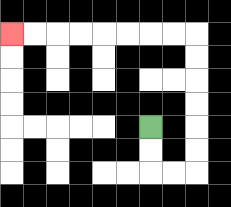{'start': '[6, 5]', 'end': '[0, 1]', 'path_directions': 'D,D,R,R,U,U,U,U,U,U,L,L,L,L,L,L,L,L', 'path_coordinates': '[[6, 5], [6, 6], [6, 7], [7, 7], [8, 7], [8, 6], [8, 5], [8, 4], [8, 3], [8, 2], [8, 1], [7, 1], [6, 1], [5, 1], [4, 1], [3, 1], [2, 1], [1, 1], [0, 1]]'}